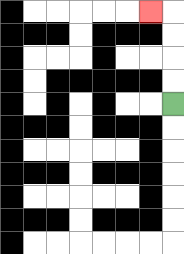{'start': '[7, 4]', 'end': '[6, 0]', 'path_directions': 'U,U,U,U,L', 'path_coordinates': '[[7, 4], [7, 3], [7, 2], [7, 1], [7, 0], [6, 0]]'}